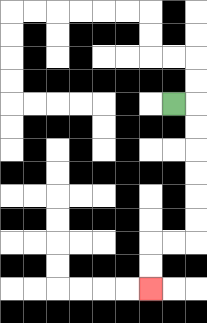{'start': '[7, 4]', 'end': '[6, 12]', 'path_directions': 'R,D,D,D,D,D,D,L,L,D,D', 'path_coordinates': '[[7, 4], [8, 4], [8, 5], [8, 6], [8, 7], [8, 8], [8, 9], [8, 10], [7, 10], [6, 10], [6, 11], [6, 12]]'}